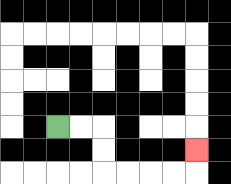{'start': '[2, 5]', 'end': '[8, 6]', 'path_directions': 'R,R,D,D,R,R,R,R,U', 'path_coordinates': '[[2, 5], [3, 5], [4, 5], [4, 6], [4, 7], [5, 7], [6, 7], [7, 7], [8, 7], [8, 6]]'}